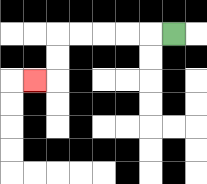{'start': '[7, 1]', 'end': '[1, 3]', 'path_directions': 'L,L,L,L,L,D,D,L', 'path_coordinates': '[[7, 1], [6, 1], [5, 1], [4, 1], [3, 1], [2, 1], [2, 2], [2, 3], [1, 3]]'}